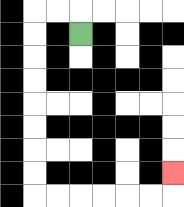{'start': '[3, 1]', 'end': '[7, 7]', 'path_directions': 'U,L,L,D,D,D,D,D,D,D,D,R,R,R,R,R,R,U', 'path_coordinates': '[[3, 1], [3, 0], [2, 0], [1, 0], [1, 1], [1, 2], [1, 3], [1, 4], [1, 5], [1, 6], [1, 7], [1, 8], [2, 8], [3, 8], [4, 8], [5, 8], [6, 8], [7, 8], [7, 7]]'}